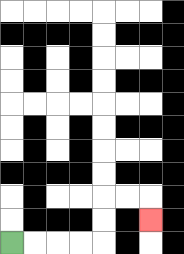{'start': '[0, 10]', 'end': '[6, 9]', 'path_directions': 'R,R,R,R,U,U,R,R,D', 'path_coordinates': '[[0, 10], [1, 10], [2, 10], [3, 10], [4, 10], [4, 9], [4, 8], [5, 8], [6, 8], [6, 9]]'}